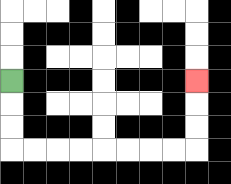{'start': '[0, 3]', 'end': '[8, 3]', 'path_directions': 'D,D,D,R,R,R,R,R,R,R,R,U,U,U', 'path_coordinates': '[[0, 3], [0, 4], [0, 5], [0, 6], [1, 6], [2, 6], [3, 6], [4, 6], [5, 6], [6, 6], [7, 6], [8, 6], [8, 5], [8, 4], [8, 3]]'}